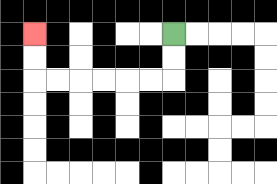{'start': '[7, 1]', 'end': '[1, 1]', 'path_directions': 'D,D,L,L,L,L,L,L,U,U', 'path_coordinates': '[[7, 1], [7, 2], [7, 3], [6, 3], [5, 3], [4, 3], [3, 3], [2, 3], [1, 3], [1, 2], [1, 1]]'}